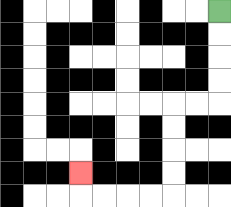{'start': '[9, 0]', 'end': '[3, 7]', 'path_directions': 'D,D,D,D,L,L,D,D,D,D,L,L,L,L,U', 'path_coordinates': '[[9, 0], [9, 1], [9, 2], [9, 3], [9, 4], [8, 4], [7, 4], [7, 5], [7, 6], [7, 7], [7, 8], [6, 8], [5, 8], [4, 8], [3, 8], [3, 7]]'}